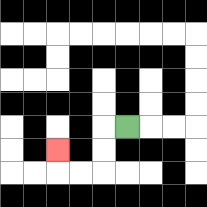{'start': '[5, 5]', 'end': '[2, 6]', 'path_directions': 'L,D,D,L,L,U', 'path_coordinates': '[[5, 5], [4, 5], [4, 6], [4, 7], [3, 7], [2, 7], [2, 6]]'}